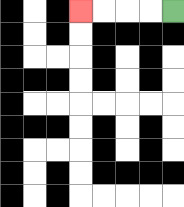{'start': '[7, 0]', 'end': '[3, 0]', 'path_directions': 'L,L,L,L', 'path_coordinates': '[[7, 0], [6, 0], [5, 0], [4, 0], [3, 0]]'}